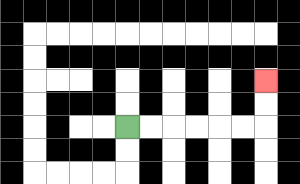{'start': '[5, 5]', 'end': '[11, 3]', 'path_directions': 'R,R,R,R,R,R,U,U', 'path_coordinates': '[[5, 5], [6, 5], [7, 5], [8, 5], [9, 5], [10, 5], [11, 5], [11, 4], [11, 3]]'}